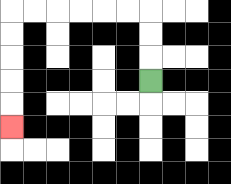{'start': '[6, 3]', 'end': '[0, 5]', 'path_directions': 'U,U,U,L,L,L,L,L,L,D,D,D,D,D', 'path_coordinates': '[[6, 3], [6, 2], [6, 1], [6, 0], [5, 0], [4, 0], [3, 0], [2, 0], [1, 0], [0, 0], [0, 1], [0, 2], [0, 3], [0, 4], [0, 5]]'}